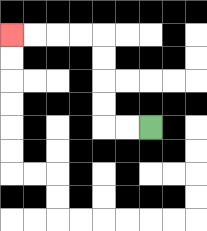{'start': '[6, 5]', 'end': '[0, 1]', 'path_directions': 'L,L,U,U,U,U,L,L,L,L', 'path_coordinates': '[[6, 5], [5, 5], [4, 5], [4, 4], [4, 3], [4, 2], [4, 1], [3, 1], [2, 1], [1, 1], [0, 1]]'}